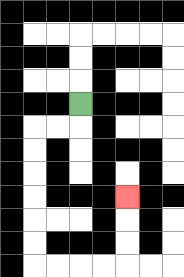{'start': '[3, 4]', 'end': '[5, 8]', 'path_directions': 'D,L,L,D,D,D,D,D,D,R,R,R,R,U,U,U', 'path_coordinates': '[[3, 4], [3, 5], [2, 5], [1, 5], [1, 6], [1, 7], [1, 8], [1, 9], [1, 10], [1, 11], [2, 11], [3, 11], [4, 11], [5, 11], [5, 10], [5, 9], [5, 8]]'}